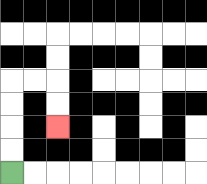{'start': '[0, 7]', 'end': '[2, 5]', 'path_directions': 'U,U,U,U,R,R,D,D', 'path_coordinates': '[[0, 7], [0, 6], [0, 5], [0, 4], [0, 3], [1, 3], [2, 3], [2, 4], [2, 5]]'}